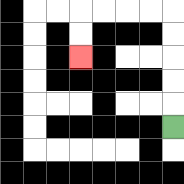{'start': '[7, 5]', 'end': '[3, 2]', 'path_directions': 'U,U,U,U,U,L,L,L,L,D,D', 'path_coordinates': '[[7, 5], [7, 4], [7, 3], [7, 2], [7, 1], [7, 0], [6, 0], [5, 0], [4, 0], [3, 0], [3, 1], [3, 2]]'}